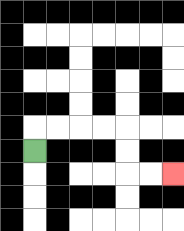{'start': '[1, 6]', 'end': '[7, 7]', 'path_directions': 'U,R,R,R,R,D,D,R,R', 'path_coordinates': '[[1, 6], [1, 5], [2, 5], [3, 5], [4, 5], [5, 5], [5, 6], [5, 7], [6, 7], [7, 7]]'}